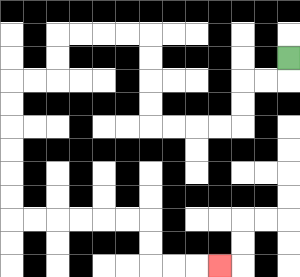{'start': '[12, 2]', 'end': '[9, 11]', 'path_directions': 'D,L,L,D,D,L,L,L,L,U,U,U,U,L,L,L,L,D,D,L,L,D,D,D,D,D,D,R,R,R,R,R,R,D,D,R,R,R', 'path_coordinates': '[[12, 2], [12, 3], [11, 3], [10, 3], [10, 4], [10, 5], [9, 5], [8, 5], [7, 5], [6, 5], [6, 4], [6, 3], [6, 2], [6, 1], [5, 1], [4, 1], [3, 1], [2, 1], [2, 2], [2, 3], [1, 3], [0, 3], [0, 4], [0, 5], [0, 6], [0, 7], [0, 8], [0, 9], [1, 9], [2, 9], [3, 9], [4, 9], [5, 9], [6, 9], [6, 10], [6, 11], [7, 11], [8, 11], [9, 11]]'}